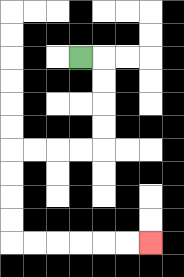{'start': '[3, 2]', 'end': '[6, 10]', 'path_directions': 'R,D,D,D,D,L,L,L,L,D,D,D,D,R,R,R,R,R,R', 'path_coordinates': '[[3, 2], [4, 2], [4, 3], [4, 4], [4, 5], [4, 6], [3, 6], [2, 6], [1, 6], [0, 6], [0, 7], [0, 8], [0, 9], [0, 10], [1, 10], [2, 10], [3, 10], [4, 10], [5, 10], [6, 10]]'}